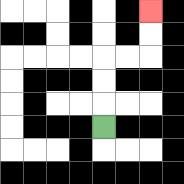{'start': '[4, 5]', 'end': '[6, 0]', 'path_directions': 'U,U,U,R,R,U,U', 'path_coordinates': '[[4, 5], [4, 4], [4, 3], [4, 2], [5, 2], [6, 2], [6, 1], [6, 0]]'}